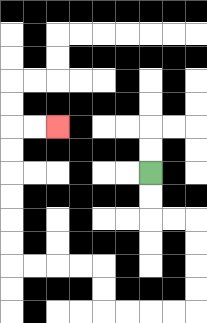{'start': '[6, 7]', 'end': '[2, 5]', 'path_directions': 'D,D,R,R,D,D,D,D,L,L,L,L,U,U,L,L,L,L,U,U,U,U,U,U,R,R', 'path_coordinates': '[[6, 7], [6, 8], [6, 9], [7, 9], [8, 9], [8, 10], [8, 11], [8, 12], [8, 13], [7, 13], [6, 13], [5, 13], [4, 13], [4, 12], [4, 11], [3, 11], [2, 11], [1, 11], [0, 11], [0, 10], [0, 9], [0, 8], [0, 7], [0, 6], [0, 5], [1, 5], [2, 5]]'}